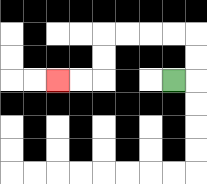{'start': '[7, 3]', 'end': '[2, 3]', 'path_directions': 'R,U,U,L,L,L,L,D,D,L,L', 'path_coordinates': '[[7, 3], [8, 3], [8, 2], [8, 1], [7, 1], [6, 1], [5, 1], [4, 1], [4, 2], [4, 3], [3, 3], [2, 3]]'}